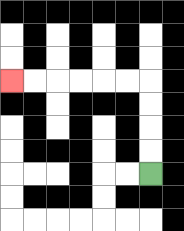{'start': '[6, 7]', 'end': '[0, 3]', 'path_directions': 'U,U,U,U,L,L,L,L,L,L', 'path_coordinates': '[[6, 7], [6, 6], [6, 5], [6, 4], [6, 3], [5, 3], [4, 3], [3, 3], [2, 3], [1, 3], [0, 3]]'}